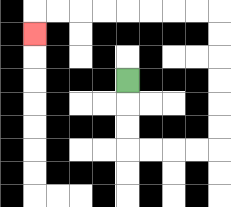{'start': '[5, 3]', 'end': '[1, 1]', 'path_directions': 'D,D,D,R,R,R,R,U,U,U,U,U,U,L,L,L,L,L,L,L,L,D', 'path_coordinates': '[[5, 3], [5, 4], [5, 5], [5, 6], [6, 6], [7, 6], [8, 6], [9, 6], [9, 5], [9, 4], [9, 3], [9, 2], [9, 1], [9, 0], [8, 0], [7, 0], [6, 0], [5, 0], [4, 0], [3, 0], [2, 0], [1, 0], [1, 1]]'}